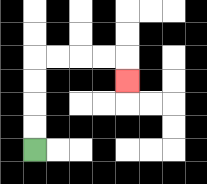{'start': '[1, 6]', 'end': '[5, 3]', 'path_directions': 'U,U,U,U,R,R,R,R,D', 'path_coordinates': '[[1, 6], [1, 5], [1, 4], [1, 3], [1, 2], [2, 2], [3, 2], [4, 2], [5, 2], [5, 3]]'}